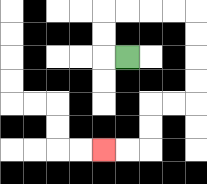{'start': '[5, 2]', 'end': '[4, 6]', 'path_directions': 'L,U,U,R,R,R,R,D,D,D,D,L,L,D,D,L,L', 'path_coordinates': '[[5, 2], [4, 2], [4, 1], [4, 0], [5, 0], [6, 0], [7, 0], [8, 0], [8, 1], [8, 2], [8, 3], [8, 4], [7, 4], [6, 4], [6, 5], [6, 6], [5, 6], [4, 6]]'}